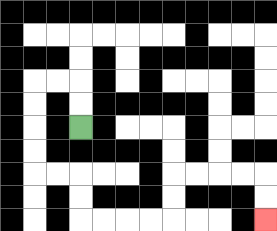{'start': '[3, 5]', 'end': '[11, 9]', 'path_directions': 'U,U,L,L,D,D,D,D,R,R,D,D,R,R,R,R,U,U,R,R,R,R,D,D', 'path_coordinates': '[[3, 5], [3, 4], [3, 3], [2, 3], [1, 3], [1, 4], [1, 5], [1, 6], [1, 7], [2, 7], [3, 7], [3, 8], [3, 9], [4, 9], [5, 9], [6, 9], [7, 9], [7, 8], [7, 7], [8, 7], [9, 7], [10, 7], [11, 7], [11, 8], [11, 9]]'}